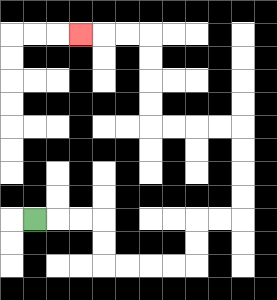{'start': '[1, 9]', 'end': '[3, 1]', 'path_directions': 'R,R,R,D,D,R,R,R,R,U,U,R,R,U,U,U,U,L,L,L,L,U,U,U,U,L,L,L', 'path_coordinates': '[[1, 9], [2, 9], [3, 9], [4, 9], [4, 10], [4, 11], [5, 11], [6, 11], [7, 11], [8, 11], [8, 10], [8, 9], [9, 9], [10, 9], [10, 8], [10, 7], [10, 6], [10, 5], [9, 5], [8, 5], [7, 5], [6, 5], [6, 4], [6, 3], [6, 2], [6, 1], [5, 1], [4, 1], [3, 1]]'}